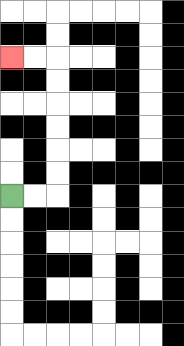{'start': '[0, 8]', 'end': '[0, 2]', 'path_directions': 'R,R,U,U,U,U,U,U,L,L', 'path_coordinates': '[[0, 8], [1, 8], [2, 8], [2, 7], [2, 6], [2, 5], [2, 4], [2, 3], [2, 2], [1, 2], [0, 2]]'}